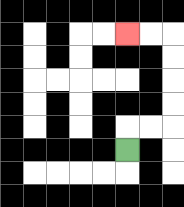{'start': '[5, 6]', 'end': '[5, 1]', 'path_directions': 'U,R,R,U,U,U,U,L,L', 'path_coordinates': '[[5, 6], [5, 5], [6, 5], [7, 5], [7, 4], [7, 3], [7, 2], [7, 1], [6, 1], [5, 1]]'}